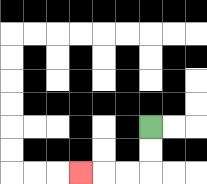{'start': '[6, 5]', 'end': '[3, 7]', 'path_directions': 'D,D,L,L,L', 'path_coordinates': '[[6, 5], [6, 6], [6, 7], [5, 7], [4, 7], [3, 7]]'}